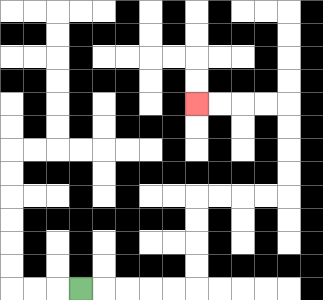{'start': '[3, 12]', 'end': '[8, 4]', 'path_directions': 'R,R,R,R,R,U,U,U,U,R,R,R,R,U,U,U,U,L,L,L,L', 'path_coordinates': '[[3, 12], [4, 12], [5, 12], [6, 12], [7, 12], [8, 12], [8, 11], [8, 10], [8, 9], [8, 8], [9, 8], [10, 8], [11, 8], [12, 8], [12, 7], [12, 6], [12, 5], [12, 4], [11, 4], [10, 4], [9, 4], [8, 4]]'}